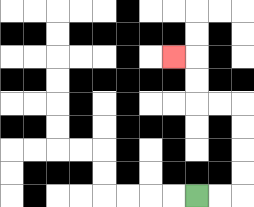{'start': '[8, 8]', 'end': '[7, 2]', 'path_directions': 'R,R,U,U,U,U,L,L,U,U,L', 'path_coordinates': '[[8, 8], [9, 8], [10, 8], [10, 7], [10, 6], [10, 5], [10, 4], [9, 4], [8, 4], [8, 3], [8, 2], [7, 2]]'}